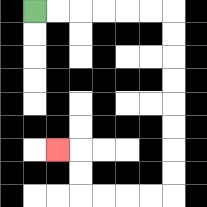{'start': '[1, 0]', 'end': '[2, 6]', 'path_directions': 'R,R,R,R,R,R,D,D,D,D,D,D,D,D,L,L,L,L,U,U,L', 'path_coordinates': '[[1, 0], [2, 0], [3, 0], [4, 0], [5, 0], [6, 0], [7, 0], [7, 1], [7, 2], [7, 3], [7, 4], [7, 5], [7, 6], [7, 7], [7, 8], [6, 8], [5, 8], [4, 8], [3, 8], [3, 7], [3, 6], [2, 6]]'}